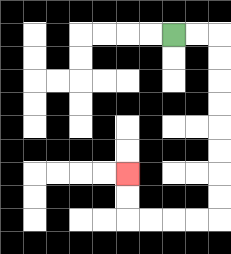{'start': '[7, 1]', 'end': '[5, 7]', 'path_directions': 'R,R,D,D,D,D,D,D,D,D,L,L,L,L,U,U', 'path_coordinates': '[[7, 1], [8, 1], [9, 1], [9, 2], [9, 3], [9, 4], [9, 5], [9, 6], [9, 7], [9, 8], [9, 9], [8, 9], [7, 9], [6, 9], [5, 9], [5, 8], [5, 7]]'}